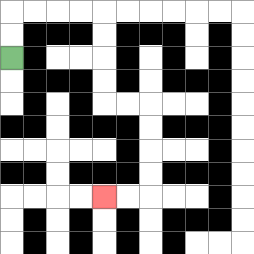{'start': '[0, 2]', 'end': '[4, 8]', 'path_directions': 'U,U,R,R,R,R,D,D,D,D,R,R,D,D,D,D,L,L', 'path_coordinates': '[[0, 2], [0, 1], [0, 0], [1, 0], [2, 0], [3, 0], [4, 0], [4, 1], [4, 2], [4, 3], [4, 4], [5, 4], [6, 4], [6, 5], [6, 6], [6, 7], [6, 8], [5, 8], [4, 8]]'}